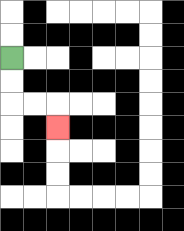{'start': '[0, 2]', 'end': '[2, 5]', 'path_directions': 'D,D,R,R,D', 'path_coordinates': '[[0, 2], [0, 3], [0, 4], [1, 4], [2, 4], [2, 5]]'}